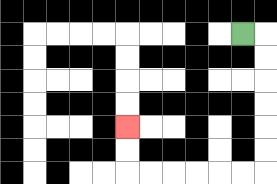{'start': '[10, 1]', 'end': '[5, 5]', 'path_directions': 'R,D,D,D,D,D,D,L,L,L,L,L,L,U,U', 'path_coordinates': '[[10, 1], [11, 1], [11, 2], [11, 3], [11, 4], [11, 5], [11, 6], [11, 7], [10, 7], [9, 7], [8, 7], [7, 7], [6, 7], [5, 7], [5, 6], [5, 5]]'}